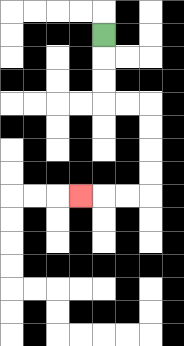{'start': '[4, 1]', 'end': '[3, 8]', 'path_directions': 'D,D,D,R,R,D,D,D,D,L,L,L', 'path_coordinates': '[[4, 1], [4, 2], [4, 3], [4, 4], [5, 4], [6, 4], [6, 5], [6, 6], [6, 7], [6, 8], [5, 8], [4, 8], [3, 8]]'}